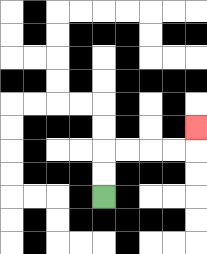{'start': '[4, 8]', 'end': '[8, 5]', 'path_directions': 'U,U,R,R,R,R,U', 'path_coordinates': '[[4, 8], [4, 7], [4, 6], [5, 6], [6, 6], [7, 6], [8, 6], [8, 5]]'}